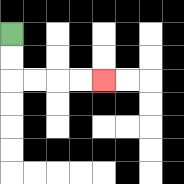{'start': '[0, 1]', 'end': '[4, 3]', 'path_directions': 'D,D,R,R,R,R', 'path_coordinates': '[[0, 1], [0, 2], [0, 3], [1, 3], [2, 3], [3, 3], [4, 3]]'}